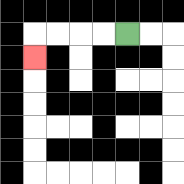{'start': '[5, 1]', 'end': '[1, 2]', 'path_directions': 'L,L,L,L,D', 'path_coordinates': '[[5, 1], [4, 1], [3, 1], [2, 1], [1, 1], [1, 2]]'}